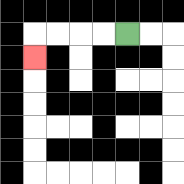{'start': '[5, 1]', 'end': '[1, 2]', 'path_directions': 'L,L,L,L,D', 'path_coordinates': '[[5, 1], [4, 1], [3, 1], [2, 1], [1, 1], [1, 2]]'}